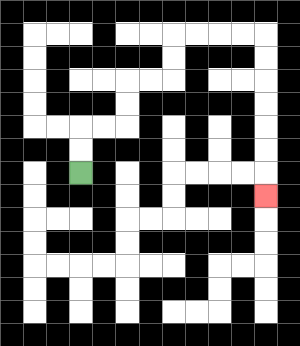{'start': '[3, 7]', 'end': '[11, 8]', 'path_directions': 'U,U,R,R,U,U,R,R,U,U,R,R,R,R,D,D,D,D,D,D,D', 'path_coordinates': '[[3, 7], [3, 6], [3, 5], [4, 5], [5, 5], [5, 4], [5, 3], [6, 3], [7, 3], [7, 2], [7, 1], [8, 1], [9, 1], [10, 1], [11, 1], [11, 2], [11, 3], [11, 4], [11, 5], [11, 6], [11, 7], [11, 8]]'}